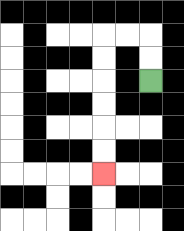{'start': '[6, 3]', 'end': '[4, 7]', 'path_directions': 'U,U,L,L,D,D,D,D,D,D', 'path_coordinates': '[[6, 3], [6, 2], [6, 1], [5, 1], [4, 1], [4, 2], [4, 3], [4, 4], [4, 5], [4, 6], [4, 7]]'}